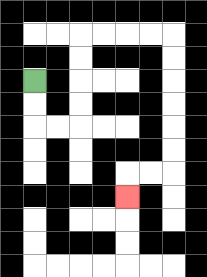{'start': '[1, 3]', 'end': '[5, 8]', 'path_directions': 'D,D,R,R,U,U,U,U,R,R,R,R,D,D,D,D,D,D,L,L,D', 'path_coordinates': '[[1, 3], [1, 4], [1, 5], [2, 5], [3, 5], [3, 4], [3, 3], [3, 2], [3, 1], [4, 1], [5, 1], [6, 1], [7, 1], [7, 2], [7, 3], [7, 4], [7, 5], [7, 6], [7, 7], [6, 7], [5, 7], [5, 8]]'}